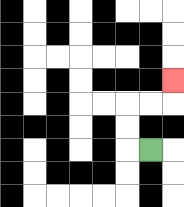{'start': '[6, 6]', 'end': '[7, 3]', 'path_directions': 'L,U,U,R,R,U', 'path_coordinates': '[[6, 6], [5, 6], [5, 5], [5, 4], [6, 4], [7, 4], [7, 3]]'}